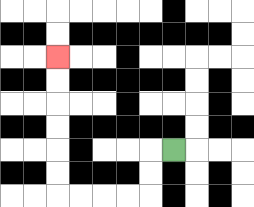{'start': '[7, 6]', 'end': '[2, 2]', 'path_directions': 'L,D,D,L,L,L,L,U,U,U,U,U,U', 'path_coordinates': '[[7, 6], [6, 6], [6, 7], [6, 8], [5, 8], [4, 8], [3, 8], [2, 8], [2, 7], [2, 6], [2, 5], [2, 4], [2, 3], [2, 2]]'}